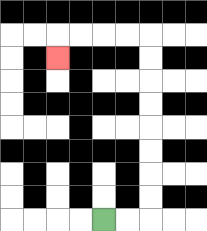{'start': '[4, 9]', 'end': '[2, 2]', 'path_directions': 'R,R,U,U,U,U,U,U,U,U,L,L,L,L,D', 'path_coordinates': '[[4, 9], [5, 9], [6, 9], [6, 8], [6, 7], [6, 6], [6, 5], [6, 4], [6, 3], [6, 2], [6, 1], [5, 1], [4, 1], [3, 1], [2, 1], [2, 2]]'}